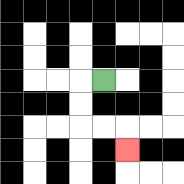{'start': '[4, 3]', 'end': '[5, 6]', 'path_directions': 'L,D,D,R,R,D', 'path_coordinates': '[[4, 3], [3, 3], [3, 4], [3, 5], [4, 5], [5, 5], [5, 6]]'}